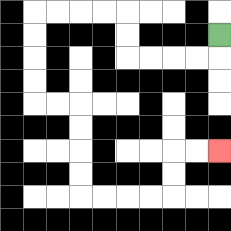{'start': '[9, 1]', 'end': '[9, 6]', 'path_directions': 'D,L,L,L,L,U,U,L,L,L,L,D,D,D,D,R,R,D,D,D,D,R,R,R,R,U,U,R,R', 'path_coordinates': '[[9, 1], [9, 2], [8, 2], [7, 2], [6, 2], [5, 2], [5, 1], [5, 0], [4, 0], [3, 0], [2, 0], [1, 0], [1, 1], [1, 2], [1, 3], [1, 4], [2, 4], [3, 4], [3, 5], [3, 6], [3, 7], [3, 8], [4, 8], [5, 8], [6, 8], [7, 8], [7, 7], [7, 6], [8, 6], [9, 6]]'}